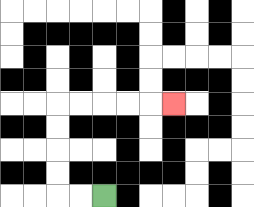{'start': '[4, 8]', 'end': '[7, 4]', 'path_directions': 'L,L,U,U,U,U,R,R,R,R,R', 'path_coordinates': '[[4, 8], [3, 8], [2, 8], [2, 7], [2, 6], [2, 5], [2, 4], [3, 4], [4, 4], [5, 4], [6, 4], [7, 4]]'}